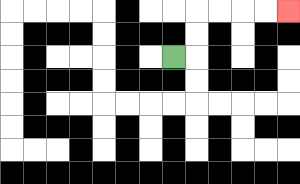{'start': '[7, 2]', 'end': '[12, 0]', 'path_directions': 'R,U,U,R,R,R,R', 'path_coordinates': '[[7, 2], [8, 2], [8, 1], [8, 0], [9, 0], [10, 0], [11, 0], [12, 0]]'}